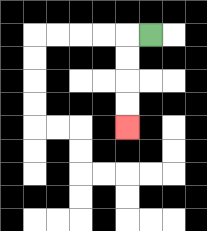{'start': '[6, 1]', 'end': '[5, 5]', 'path_directions': 'L,D,D,D,D', 'path_coordinates': '[[6, 1], [5, 1], [5, 2], [5, 3], [5, 4], [5, 5]]'}